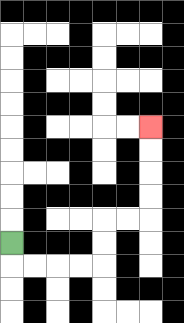{'start': '[0, 10]', 'end': '[6, 5]', 'path_directions': 'D,R,R,R,R,U,U,R,R,U,U,U,U', 'path_coordinates': '[[0, 10], [0, 11], [1, 11], [2, 11], [3, 11], [4, 11], [4, 10], [4, 9], [5, 9], [6, 9], [6, 8], [6, 7], [6, 6], [6, 5]]'}